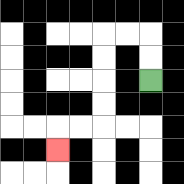{'start': '[6, 3]', 'end': '[2, 6]', 'path_directions': 'U,U,L,L,D,D,D,D,L,L,D', 'path_coordinates': '[[6, 3], [6, 2], [6, 1], [5, 1], [4, 1], [4, 2], [4, 3], [4, 4], [4, 5], [3, 5], [2, 5], [2, 6]]'}